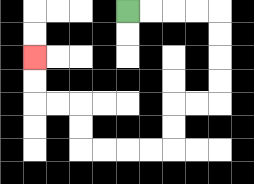{'start': '[5, 0]', 'end': '[1, 2]', 'path_directions': 'R,R,R,R,D,D,D,D,L,L,D,D,L,L,L,L,U,U,L,L,U,U', 'path_coordinates': '[[5, 0], [6, 0], [7, 0], [8, 0], [9, 0], [9, 1], [9, 2], [9, 3], [9, 4], [8, 4], [7, 4], [7, 5], [7, 6], [6, 6], [5, 6], [4, 6], [3, 6], [3, 5], [3, 4], [2, 4], [1, 4], [1, 3], [1, 2]]'}